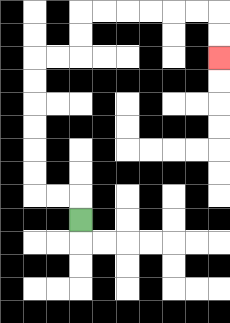{'start': '[3, 9]', 'end': '[9, 2]', 'path_directions': 'U,L,L,U,U,U,U,U,U,R,R,U,U,R,R,R,R,R,R,D,D', 'path_coordinates': '[[3, 9], [3, 8], [2, 8], [1, 8], [1, 7], [1, 6], [1, 5], [1, 4], [1, 3], [1, 2], [2, 2], [3, 2], [3, 1], [3, 0], [4, 0], [5, 0], [6, 0], [7, 0], [8, 0], [9, 0], [9, 1], [9, 2]]'}